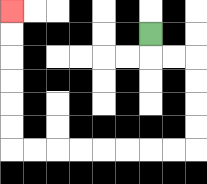{'start': '[6, 1]', 'end': '[0, 0]', 'path_directions': 'D,R,R,D,D,D,D,L,L,L,L,L,L,L,L,U,U,U,U,U,U', 'path_coordinates': '[[6, 1], [6, 2], [7, 2], [8, 2], [8, 3], [8, 4], [8, 5], [8, 6], [7, 6], [6, 6], [5, 6], [4, 6], [3, 6], [2, 6], [1, 6], [0, 6], [0, 5], [0, 4], [0, 3], [0, 2], [0, 1], [0, 0]]'}